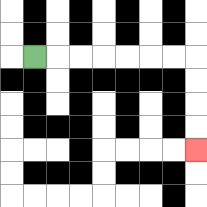{'start': '[1, 2]', 'end': '[8, 6]', 'path_directions': 'R,R,R,R,R,R,R,D,D,D,D', 'path_coordinates': '[[1, 2], [2, 2], [3, 2], [4, 2], [5, 2], [6, 2], [7, 2], [8, 2], [8, 3], [8, 4], [8, 5], [8, 6]]'}